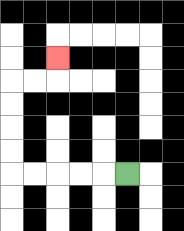{'start': '[5, 7]', 'end': '[2, 2]', 'path_directions': 'L,L,L,L,L,U,U,U,U,R,R,U', 'path_coordinates': '[[5, 7], [4, 7], [3, 7], [2, 7], [1, 7], [0, 7], [0, 6], [0, 5], [0, 4], [0, 3], [1, 3], [2, 3], [2, 2]]'}